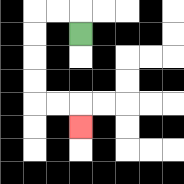{'start': '[3, 1]', 'end': '[3, 5]', 'path_directions': 'U,L,L,D,D,D,D,R,R,D', 'path_coordinates': '[[3, 1], [3, 0], [2, 0], [1, 0], [1, 1], [1, 2], [1, 3], [1, 4], [2, 4], [3, 4], [3, 5]]'}